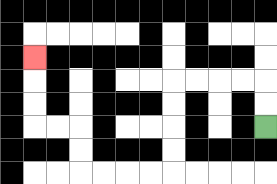{'start': '[11, 5]', 'end': '[1, 2]', 'path_directions': 'U,U,L,L,L,L,D,D,D,D,L,L,L,L,U,U,L,L,U,U,U', 'path_coordinates': '[[11, 5], [11, 4], [11, 3], [10, 3], [9, 3], [8, 3], [7, 3], [7, 4], [7, 5], [7, 6], [7, 7], [6, 7], [5, 7], [4, 7], [3, 7], [3, 6], [3, 5], [2, 5], [1, 5], [1, 4], [1, 3], [1, 2]]'}